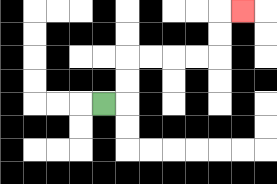{'start': '[4, 4]', 'end': '[10, 0]', 'path_directions': 'R,U,U,R,R,R,R,U,U,R', 'path_coordinates': '[[4, 4], [5, 4], [5, 3], [5, 2], [6, 2], [7, 2], [8, 2], [9, 2], [9, 1], [9, 0], [10, 0]]'}